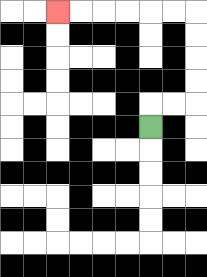{'start': '[6, 5]', 'end': '[2, 0]', 'path_directions': 'U,R,R,U,U,U,U,L,L,L,L,L,L', 'path_coordinates': '[[6, 5], [6, 4], [7, 4], [8, 4], [8, 3], [8, 2], [8, 1], [8, 0], [7, 0], [6, 0], [5, 0], [4, 0], [3, 0], [2, 0]]'}